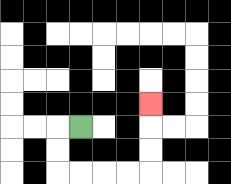{'start': '[3, 5]', 'end': '[6, 4]', 'path_directions': 'L,D,D,R,R,R,R,U,U,U', 'path_coordinates': '[[3, 5], [2, 5], [2, 6], [2, 7], [3, 7], [4, 7], [5, 7], [6, 7], [6, 6], [6, 5], [6, 4]]'}